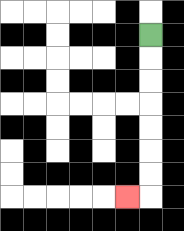{'start': '[6, 1]', 'end': '[5, 8]', 'path_directions': 'D,D,D,D,D,D,D,L', 'path_coordinates': '[[6, 1], [6, 2], [6, 3], [6, 4], [6, 5], [6, 6], [6, 7], [6, 8], [5, 8]]'}